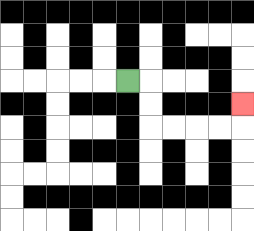{'start': '[5, 3]', 'end': '[10, 4]', 'path_directions': 'R,D,D,R,R,R,R,U', 'path_coordinates': '[[5, 3], [6, 3], [6, 4], [6, 5], [7, 5], [8, 5], [9, 5], [10, 5], [10, 4]]'}